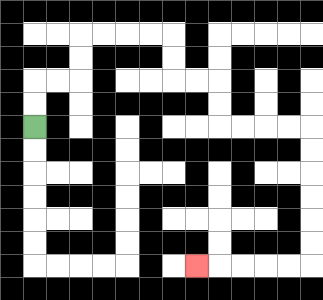{'start': '[1, 5]', 'end': '[8, 11]', 'path_directions': 'U,U,R,R,U,U,R,R,R,R,D,D,R,R,D,D,R,R,R,R,D,D,D,D,D,D,L,L,L,L,L', 'path_coordinates': '[[1, 5], [1, 4], [1, 3], [2, 3], [3, 3], [3, 2], [3, 1], [4, 1], [5, 1], [6, 1], [7, 1], [7, 2], [7, 3], [8, 3], [9, 3], [9, 4], [9, 5], [10, 5], [11, 5], [12, 5], [13, 5], [13, 6], [13, 7], [13, 8], [13, 9], [13, 10], [13, 11], [12, 11], [11, 11], [10, 11], [9, 11], [8, 11]]'}